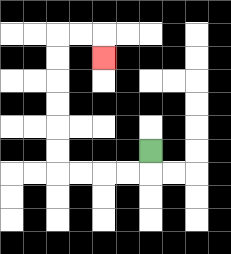{'start': '[6, 6]', 'end': '[4, 2]', 'path_directions': 'D,L,L,L,L,U,U,U,U,U,U,R,R,D', 'path_coordinates': '[[6, 6], [6, 7], [5, 7], [4, 7], [3, 7], [2, 7], [2, 6], [2, 5], [2, 4], [2, 3], [2, 2], [2, 1], [3, 1], [4, 1], [4, 2]]'}